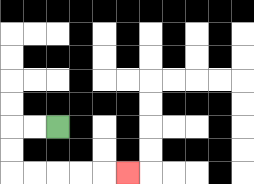{'start': '[2, 5]', 'end': '[5, 7]', 'path_directions': 'L,L,D,D,R,R,R,R,R', 'path_coordinates': '[[2, 5], [1, 5], [0, 5], [0, 6], [0, 7], [1, 7], [2, 7], [3, 7], [4, 7], [5, 7]]'}